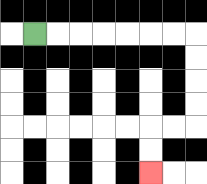{'start': '[1, 1]', 'end': '[6, 7]', 'path_directions': 'R,R,R,R,R,R,R,D,D,D,D,L,L,D,D', 'path_coordinates': '[[1, 1], [2, 1], [3, 1], [4, 1], [5, 1], [6, 1], [7, 1], [8, 1], [8, 2], [8, 3], [8, 4], [8, 5], [7, 5], [6, 5], [6, 6], [6, 7]]'}